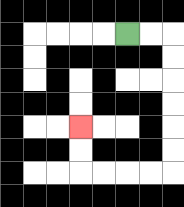{'start': '[5, 1]', 'end': '[3, 5]', 'path_directions': 'R,R,D,D,D,D,D,D,L,L,L,L,U,U', 'path_coordinates': '[[5, 1], [6, 1], [7, 1], [7, 2], [7, 3], [7, 4], [7, 5], [7, 6], [7, 7], [6, 7], [5, 7], [4, 7], [3, 7], [3, 6], [3, 5]]'}